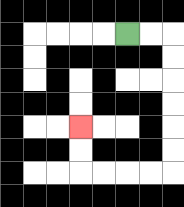{'start': '[5, 1]', 'end': '[3, 5]', 'path_directions': 'R,R,D,D,D,D,D,D,L,L,L,L,U,U', 'path_coordinates': '[[5, 1], [6, 1], [7, 1], [7, 2], [7, 3], [7, 4], [7, 5], [7, 6], [7, 7], [6, 7], [5, 7], [4, 7], [3, 7], [3, 6], [3, 5]]'}